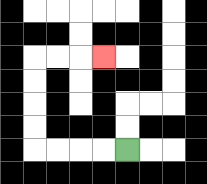{'start': '[5, 6]', 'end': '[4, 2]', 'path_directions': 'L,L,L,L,U,U,U,U,R,R,R', 'path_coordinates': '[[5, 6], [4, 6], [3, 6], [2, 6], [1, 6], [1, 5], [1, 4], [1, 3], [1, 2], [2, 2], [3, 2], [4, 2]]'}